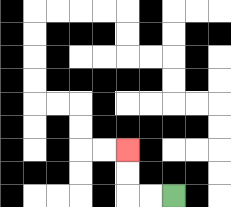{'start': '[7, 8]', 'end': '[5, 6]', 'path_directions': 'L,L,U,U', 'path_coordinates': '[[7, 8], [6, 8], [5, 8], [5, 7], [5, 6]]'}